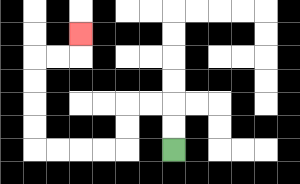{'start': '[7, 6]', 'end': '[3, 1]', 'path_directions': 'U,U,L,L,D,D,L,L,L,L,U,U,U,U,R,R,U', 'path_coordinates': '[[7, 6], [7, 5], [7, 4], [6, 4], [5, 4], [5, 5], [5, 6], [4, 6], [3, 6], [2, 6], [1, 6], [1, 5], [1, 4], [1, 3], [1, 2], [2, 2], [3, 2], [3, 1]]'}